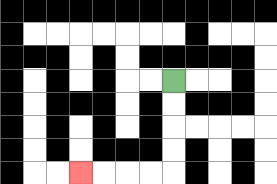{'start': '[7, 3]', 'end': '[3, 7]', 'path_directions': 'D,D,D,D,L,L,L,L', 'path_coordinates': '[[7, 3], [7, 4], [7, 5], [7, 6], [7, 7], [6, 7], [5, 7], [4, 7], [3, 7]]'}